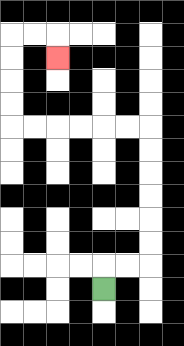{'start': '[4, 12]', 'end': '[2, 2]', 'path_directions': 'U,R,R,U,U,U,U,U,U,L,L,L,L,L,L,U,U,U,U,R,R,D', 'path_coordinates': '[[4, 12], [4, 11], [5, 11], [6, 11], [6, 10], [6, 9], [6, 8], [6, 7], [6, 6], [6, 5], [5, 5], [4, 5], [3, 5], [2, 5], [1, 5], [0, 5], [0, 4], [0, 3], [0, 2], [0, 1], [1, 1], [2, 1], [2, 2]]'}